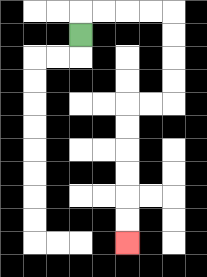{'start': '[3, 1]', 'end': '[5, 10]', 'path_directions': 'U,R,R,R,R,D,D,D,D,L,L,D,D,D,D,D,D', 'path_coordinates': '[[3, 1], [3, 0], [4, 0], [5, 0], [6, 0], [7, 0], [7, 1], [7, 2], [7, 3], [7, 4], [6, 4], [5, 4], [5, 5], [5, 6], [5, 7], [5, 8], [5, 9], [5, 10]]'}